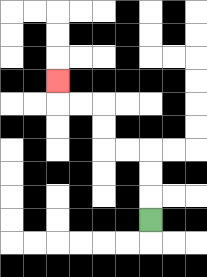{'start': '[6, 9]', 'end': '[2, 3]', 'path_directions': 'U,U,U,L,L,U,U,L,L,U', 'path_coordinates': '[[6, 9], [6, 8], [6, 7], [6, 6], [5, 6], [4, 6], [4, 5], [4, 4], [3, 4], [2, 4], [2, 3]]'}